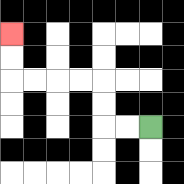{'start': '[6, 5]', 'end': '[0, 1]', 'path_directions': 'L,L,U,U,L,L,L,L,U,U', 'path_coordinates': '[[6, 5], [5, 5], [4, 5], [4, 4], [4, 3], [3, 3], [2, 3], [1, 3], [0, 3], [0, 2], [0, 1]]'}